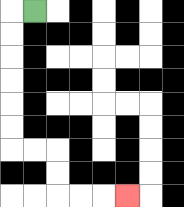{'start': '[1, 0]', 'end': '[5, 8]', 'path_directions': 'L,D,D,D,D,D,D,R,R,D,D,R,R,R', 'path_coordinates': '[[1, 0], [0, 0], [0, 1], [0, 2], [0, 3], [0, 4], [0, 5], [0, 6], [1, 6], [2, 6], [2, 7], [2, 8], [3, 8], [4, 8], [5, 8]]'}